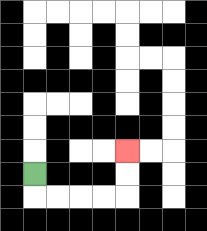{'start': '[1, 7]', 'end': '[5, 6]', 'path_directions': 'D,R,R,R,R,U,U', 'path_coordinates': '[[1, 7], [1, 8], [2, 8], [3, 8], [4, 8], [5, 8], [5, 7], [5, 6]]'}